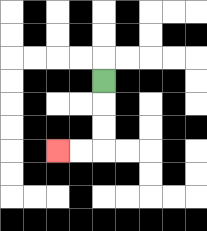{'start': '[4, 3]', 'end': '[2, 6]', 'path_directions': 'D,D,D,L,L', 'path_coordinates': '[[4, 3], [4, 4], [4, 5], [4, 6], [3, 6], [2, 6]]'}